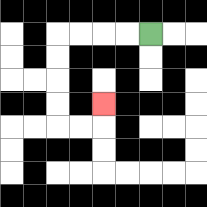{'start': '[6, 1]', 'end': '[4, 4]', 'path_directions': 'L,L,L,L,D,D,D,D,R,R,U', 'path_coordinates': '[[6, 1], [5, 1], [4, 1], [3, 1], [2, 1], [2, 2], [2, 3], [2, 4], [2, 5], [3, 5], [4, 5], [4, 4]]'}